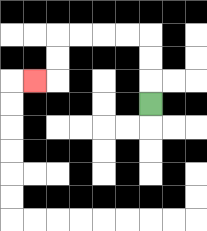{'start': '[6, 4]', 'end': '[1, 3]', 'path_directions': 'U,U,U,L,L,L,L,D,D,L', 'path_coordinates': '[[6, 4], [6, 3], [6, 2], [6, 1], [5, 1], [4, 1], [3, 1], [2, 1], [2, 2], [2, 3], [1, 3]]'}